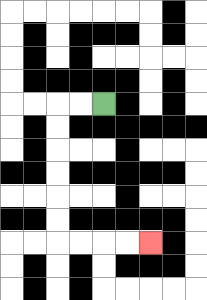{'start': '[4, 4]', 'end': '[6, 10]', 'path_directions': 'L,L,D,D,D,D,D,D,R,R,R,R', 'path_coordinates': '[[4, 4], [3, 4], [2, 4], [2, 5], [2, 6], [2, 7], [2, 8], [2, 9], [2, 10], [3, 10], [4, 10], [5, 10], [6, 10]]'}